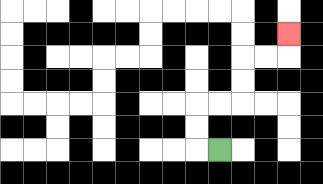{'start': '[9, 6]', 'end': '[12, 1]', 'path_directions': 'L,U,U,R,R,U,U,R,R,U', 'path_coordinates': '[[9, 6], [8, 6], [8, 5], [8, 4], [9, 4], [10, 4], [10, 3], [10, 2], [11, 2], [12, 2], [12, 1]]'}